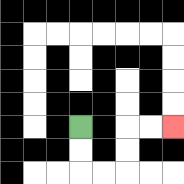{'start': '[3, 5]', 'end': '[7, 5]', 'path_directions': 'D,D,R,R,U,U,R,R', 'path_coordinates': '[[3, 5], [3, 6], [3, 7], [4, 7], [5, 7], [5, 6], [5, 5], [6, 5], [7, 5]]'}